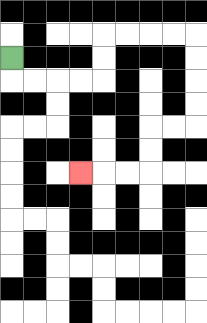{'start': '[0, 2]', 'end': '[3, 7]', 'path_directions': 'D,R,R,R,R,U,U,R,R,R,R,D,D,D,D,L,L,D,D,L,L,L', 'path_coordinates': '[[0, 2], [0, 3], [1, 3], [2, 3], [3, 3], [4, 3], [4, 2], [4, 1], [5, 1], [6, 1], [7, 1], [8, 1], [8, 2], [8, 3], [8, 4], [8, 5], [7, 5], [6, 5], [6, 6], [6, 7], [5, 7], [4, 7], [3, 7]]'}